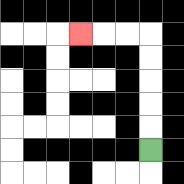{'start': '[6, 6]', 'end': '[3, 1]', 'path_directions': 'U,U,U,U,U,L,L,L', 'path_coordinates': '[[6, 6], [6, 5], [6, 4], [6, 3], [6, 2], [6, 1], [5, 1], [4, 1], [3, 1]]'}